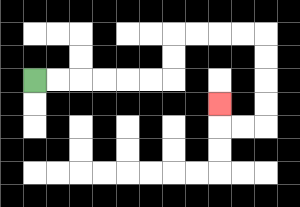{'start': '[1, 3]', 'end': '[9, 4]', 'path_directions': 'R,R,R,R,R,R,U,U,R,R,R,R,D,D,D,D,L,L,U', 'path_coordinates': '[[1, 3], [2, 3], [3, 3], [4, 3], [5, 3], [6, 3], [7, 3], [7, 2], [7, 1], [8, 1], [9, 1], [10, 1], [11, 1], [11, 2], [11, 3], [11, 4], [11, 5], [10, 5], [9, 5], [9, 4]]'}